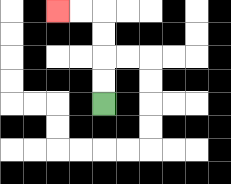{'start': '[4, 4]', 'end': '[2, 0]', 'path_directions': 'U,U,U,U,L,L', 'path_coordinates': '[[4, 4], [4, 3], [4, 2], [4, 1], [4, 0], [3, 0], [2, 0]]'}